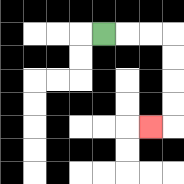{'start': '[4, 1]', 'end': '[6, 5]', 'path_directions': 'R,R,R,D,D,D,D,L', 'path_coordinates': '[[4, 1], [5, 1], [6, 1], [7, 1], [7, 2], [7, 3], [7, 4], [7, 5], [6, 5]]'}